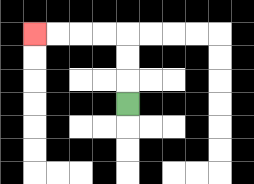{'start': '[5, 4]', 'end': '[1, 1]', 'path_directions': 'U,U,U,L,L,L,L', 'path_coordinates': '[[5, 4], [5, 3], [5, 2], [5, 1], [4, 1], [3, 1], [2, 1], [1, 1]]'}